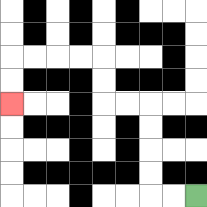{'start': '[8, 8]', 'end': '[0, 4]', 'path_directions': 'L,L,U,U,U,U,L,L,U,U,L,L,L,L,D,D', 'path_coordinates': '[[8, 8], [7, 8], [6, 8], [6, 7], [6, 6], [6, 5], [6, 4], [5, 4], [4, 4], [4, 3], [4, 2], [3, 2], [2, 2], [1, 2], [0, 2], [0, 3], [0, 4]]'}